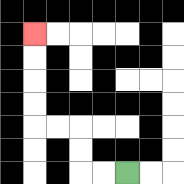{'start': '[5, 7]', 'end': '[1, 1]', 'path_directions': 'L,L,U,U,L,L,U,U,U,U', 'path_coordinates': '[[5, 7], [4, 7], [3, 7], [3, 6], [3, 5], [2, 5], [1, 5], [1, 4], [1, 3], [1, 2], [1, 1]]'}